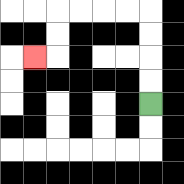{'start': '[6, 4]', 'end': '[1, 2]', 'path_directions': 'U,U,U,U,L,L,L,L,D,D,L', 'path_coordinates': '[[6, 4], [6, 3], [6, 2], [6, 1], [6, 0], [5, 0], [4, 0], [3, 0], [2, 0], [2, 1], [2, 2], [1, 2]]'}